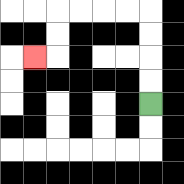{'start': '[6, 4]', 'end': '[1, 2]', 'path_directions': 'U,U,U,U,L,L,L,L,D,D,L', 'path_coordinates': '[[6, 4], [6, 3], [6, 2], [6, 1], [6, 0], [5, 0], [4, 0], [3, 0], [2, 0], [2, 1], [2, 2], [1, 2]]'}